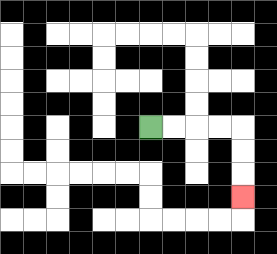{'start': '[6, 5]', 'end': '[10, 8]', 'path_directions': 'R,R,R,R,D,D,D', 'path_coordinates': '[[6, 5], [7, 5], [8, 5], [9, 5], [10, 5], [10, 6], [10, 7], [10, 8]]'}